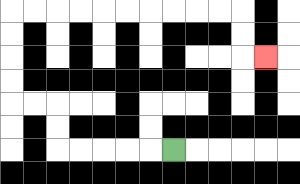{'start': '[7, 6]', 'end': '[11, 2]', 'path_directions': 'L,L,L,L,L,U,U,L,L,U,U,U,U,R,R,R,R,R,R,R,R,R,R,D,D,R', 'path_coordinates': '[[7, 6], [6, 6], [5, 6], [4, 6], [3, 6], [2, 6], [2, 5], [2, 4], [1, 4], [0, 4], [0, 3], [0, 2], [0, 1], [0, 0], [1, 0], [2, 0], [3, 0], [4, 0], [5, 0], [6, 0], [7, 0], [8, 0], [9, 0], [10, 0], [10, 1], [10, 2], [11, 2]]'}